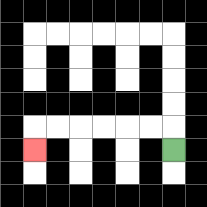{'start': '[7, 6]', 'end': '[1, 6]', 'path_directions': 'U,L,L,L,L,L,L,D', 'path_coordinates': '[[7, 6], [7, 5], [6, 5], [5, 5], [4, 5], [3, 5], [2, 5], [1, 5], [1, 6]]'}